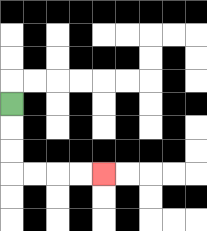{'start': '[0, 4]', 'end': '[4, 7]', 'path_directions': 'D,D,D,R,R,R,R', 'path_coordinates': '[[0, 4], [0, 5], [0, 6], [0, 7], [1, 7], [2, 7], [3, 7], [4, 7]]'}